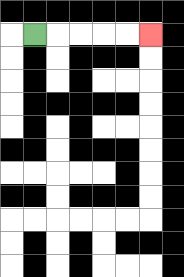{'start': '[1, 1]', 'end': '[6, 1]', 'path_directions': 'R,R,R,R,R', 'path_coordinates': '[[1, 1], [2, 1], [3, 1], [4, 1], [5, 1], [6, 1]]'}